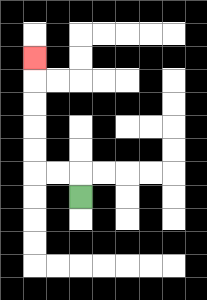{'start': '[3, 8]', 'end': '[1, 2]', 'path_directions': 'U,L,L,U,U,U,U,U', 'path_coordinates': '[[3, 8], [3, 7], [2, 7], [1, 7], [1, 6], [1, 5], [1, 4], [1, 3], [1, 2]]'}